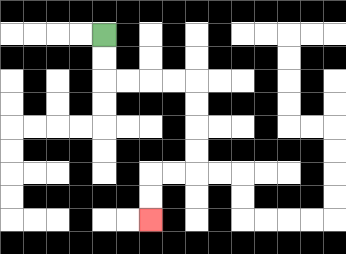{'start': '[4, 1]', 'end': '[6, 9]', 'path_directions': 'D,D,R,R,R,R,D,D,D,D,L,L,D,D', 'path_coordinates': '[[4, 1], [4, 2], [4, 3], [5, 3], [6, 3], [7, 3], [8, 3], [8, 4], [8, 5], [8, 6], [8, 7], [7, 7], [6, 7], [6, 8], [6, 9]]'}